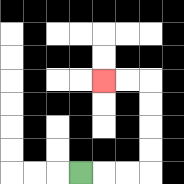{'start': '[3, 7]', 'end': '[4, 3]', 'path_directions': 'R,R,R,U,U,U,U,L,L', 'path_coordinates': '[[3, 7], [4, 7], [5, 7], [6, 7], [6, 6], [6, 5], [6, 4], [6, 3], [5, 3], [4, 3]]'}